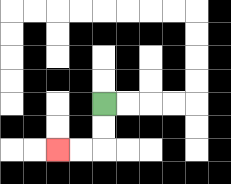{'start': '[4, 4]', 'end': '[2, 6]', 'path_directions': 'D,D,L,L', 'path_coordinates': '[[4, 4], [4, 5], [4, 6], [3, 6], [2, 6]]'}